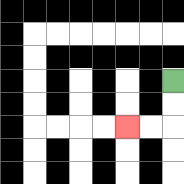{'start': '[7, 3]', 'end': '[5, 5]', 'path_directions': 'D,D,L,L', 'path_coordinates': '[[7, 3], [7, 4], [7, 5], [6, 5], [5, 5]]'}